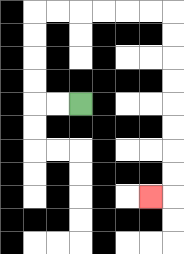{'start': '[3, 4]', 'end': '[6, 8]', 'path_directions': 'L,L,U,U,U,U,R,R,R,R,R,R,D,D,D,D,D,D,D,D,L', 'path_coordinates': '[[3, 4], [2, 4], [1, 4], [1, 3], [1, 2], [1, 1], [1, 0], [2, 0], [3, 0], [4, 0], [5, 0], [6, 0], [7, 0], [7, 1], [7, 2], [7, 3], [7, 4], [7, 5], [7, 6], [7, 7], [7, 8], [6, 8]]'}